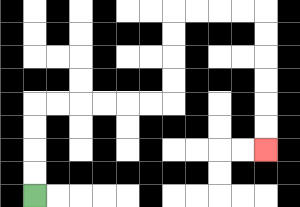{'start': '[1, 8]', 'end': '[11, 6]', 'path_directions': 'U,U,U,U,R,R,R,R,R,R,U,U,U,U,R,R,R,R,D,D,D,D,D,D', 'path_coordinates': '[[1, 8], [1, 7], [1, 6], [1, 5], [1, 4], [2, 4], [3, 4], [4, 4], [5, 4], [6, 4], [7, 4], [7, 3], [7, 2], [7, 1], [7, 0], [8, 0], [9, 0], [10, 0], [11, 0], [11, 1], [11, 2], [11, 3], [11, 4], [11, 5], [11, 6]]'}